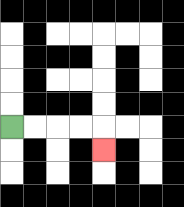{'start': '[0, 5]', 'end': '[4, 6]', 'path_directions': 'R,R,R,R,D', 'path_coordinates': '[[0, 5], [1, 5], [2, 5], [3, 5], [4, 5], [4, 6]]'}